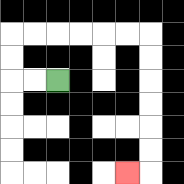{'start': '[2, 3]', 'end': '[5, 7]', 'path_directions': 'L,L,U,U,R,R,R,R,R,R,D,D,D,D,D,D,L', 'path_coordinates': '[[2, 3], [1, 3], [0, 3], [0, 2], [0, 1], [1, 1], [2, 1], [3, 1], [4, 1], [5, 1], [6, 1], [6, 2], [6, 3], [6, 4], [6, 5], [6, 6], [6, 7], [5, 7]]'}